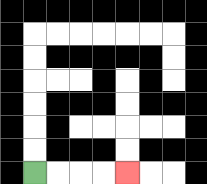{'start': '[1, 7]', 'end': '[5, 7]', 'path_directions': 'R,R,R,R', 'path_coordinates': '[[1, 7], [2, 7], [3, 7], [4, 7], [5, 7]]'}